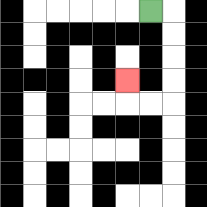{'start': '[6, 0]', 'end': '[5, 3]', 'path_directions': 'R,D,D,D,D,L,L,U', 'path_coordinates': '[[6, 0], [7, 0], [7, 1], [7, 2], [7, 3], [7, 4], [6, 4], [5, 4], [5, 3]]'}